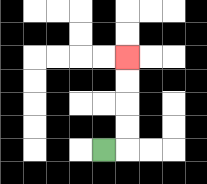{'start': '[4, 6]', 'end': '[5, 2]', 'path_directions': 'R,U,U,U,U', 'path_coordinates': '[[4, 6], [5, 6], [5, 5], [5, 4], [5, 3], [5, 2]]'}